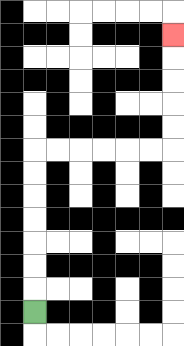{'start': '[1, 13]', 'end': '[7, 1]', 'path_directions': 'U,U,U,U,U,U,U,R,R,R,R,R,R,U,U,U,U,U', 'path_coordinates': '[[1, 13], [1, 12], [1, 11], [1, 10], [1, 9], [1, 8], [1, 7], [1, 6], [2, 6], [3, 6], [4, 6], [5, 6], [6, 6], [7, 6], [7, 5], [7, 4], [7, 3], [7, 2], [7, 1]]'}